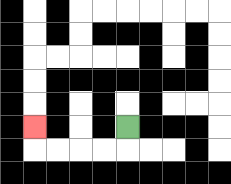{'start': '[5, 5]', 'end': '[1, 5]', 'path_directions': 'D,L,L,L,L,U', 'path_coordinates': '[[5, 5], [5, 6], [4, 6], [3, 6], [2, 6], [1, 6], [1, 5]]'}